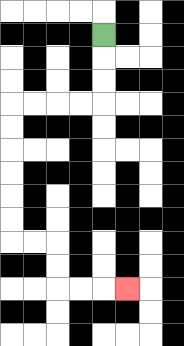{'start': '[4, 1]', 'end': '[5, 12]', 'path_directions': 'D,D,D,L,L,L,L,D,D,D,D,D,D,R,R,D,D,R,R,R', 'path_coordinates': '[[4, 1], [4, 2], [4, 3], [4, 4], [3, 4], [2, 4], [1, 4], [0, 4], [0, 5], [0, 6], [0, 7], [0, 8], [0, 9], [0, 10], [1, 10], [2, 10], [2, 11], [2, 12], [3, 12], [4, 12], [5, 12]]'}